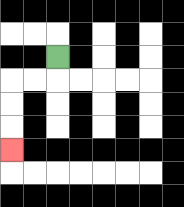{'start': '[2, 2]', 'end': '[0, 6]', 'path_directions': 'D,L,L,D,D,D', 'path_coordinates': '[[2, 2], [2, 3], [1, 3], [0, 3], [0, 4], [0, 5], [0, 6]]'}